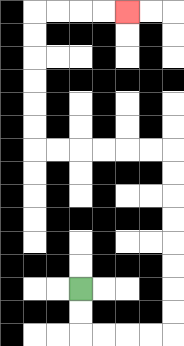{'start': '[3, 12]', 'end': '[5, 0]', 'path_directions': 'D,D,R,R,R,R,U,U,U,U,U,U,U,U,L,L,L,L,L,L,U,U,U,U,U,U,R,R,R,R', 'path_coordinates': '[[3, 12], [3, 13], [3, 14], [4, 14], [5, 14], [6, 14], [7, 14], [7, 13], [7, 12], [7, 11], [7, 10], [7, 9], [7, 8], [7, 7], [7, 6], [6, 6], [5, 6], [4, 6], [3, 6], [2, 6], [1, 6], [1, 5], [1, 4], [1, 3], [1, 2], [1, 1], [1, 0], [2, 0], [3, 0], [4, 0], [5, 0]]'}